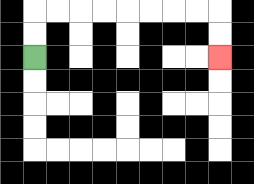{'start': '[1, 2]', 'end': '[9, 2]', 'path_directions': 'U,U,R,R,R,R,R,R,R,R,D,D', 'path_coordinates': '[[1, 2], [1, 1], [1, 0], [2, 0], [3, 0], [4, 0], [5, 0], [6, 0], [7, 0], [8, 0], [9, 0], [9, 1], [9, 2]]'}